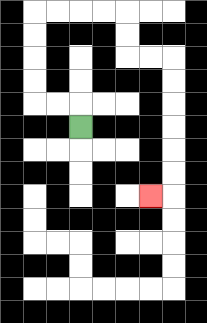{'start': '[3, 5]', 'end': '[6, 8]', 'path_directions': 'U,L,L,U,U,U,U,R,R,R,R,D,D,R,R,D,D,D,D,D,D,L', 'path_coordinates': '[[3, 5], [3, 4], [2, 4], [1, 4], [1, 3], [1, 2], [1, 1], [1, 0], [2, 0], [3, 0], [4, 0], [5, 0], [5, 1], [5, 2], [6, 2], [7, 2], [7, 3], [7, 4], [7, 5], [7, 6], [7, 7], [7, 8], [6, 8]]'}